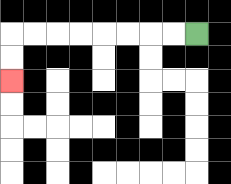{'start': '[8, 1]', 'end': '[0, 3]', 'path_directions': 'L,L,L,L,L,L,L,L,D,D', 'path_coordinates': '[[8, 1], [7, 1], [6, 1], [5, 1], [4, 1], [3, 1], [2, 1], [1, 1], [0, 1], [0, 2], [0, 3]]'}